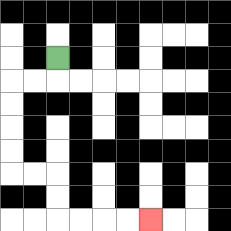{'start': '[2, 2]', 'end': '[6, 9]', 'path_directions': 'D,L,L,D,D,D,D,R,R,D,D,R,R,R,R', 'path_coordinates': '[[2, 2], [2, 3], [1, 3], [0, 3], [0, 4], [0, 5], [0, 6], [0, 7], [1, 7], [2, 7], [2, 8], [2, 9], [3, 9], [4, 9], [5, 9], [6, 9]]'}